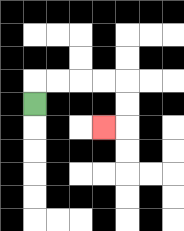{'start': '[1, 4]', 'end': '[4, 5]', 'path_directions': 'U,R,R,R,R,D,D,L', 'path_coordinates': '[[1, 4], [1, 3], [2, 3], [3, 3], [4, 3], [5, 3], [5, 4], [5, 5], [4, 5]]'}